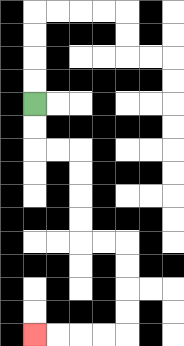{'start': '[1, 4]', 'end': '[1, 14]', 'path_directions': 'D,D,R,R,D,D,D,D,R,R,D,D,D,D,L,L,L,L', 'path_coordinates': '[[1, 4], [1, 5], [1, 6], [2, 6], [3, 6], [3, 7], [3, 8], [3, 9], [3, 10], [4, 10], [5, 10], [5, 11], [5, 12], [5, 13], [5, 14], [4, 14], [3, 14], [2, 14], [1, 14]]'}